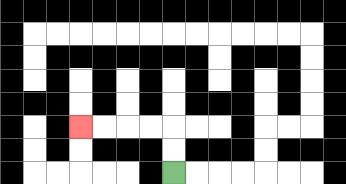{'start': '[7, 7]', 'end': '[3, 5]', 'path_directions': 'U,U,L,L,L,L', 'path_coordinates': '[[7, 7], [7, 6], [7, 5], [6, 5], [5, 5], [4, 5], [3, 5]]'}